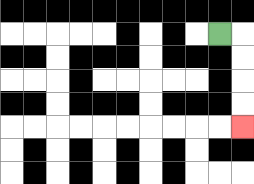{'start': '[9, 1]', 'end': '[10, 5]', 'path_directions': 'R,D,D,D,D', 'path_coordinates': '[[9, 1], [10, 1], [10, 2], [10, 3], [10, 4], [10, 5]]'}